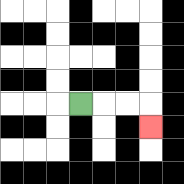{'start': '[3, 4]', 'end': '[6, 5]', 'path_directions': 'R,R,R,D', 'path_coordinates': '[[3, 4], [4, 4], [5, 4], [6, 4], [6, 5]]'}